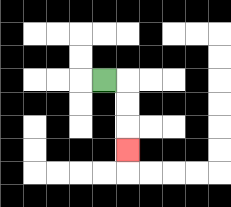{'start': '[4, 3]', 'end': '[5, 6]', 'path_directions': 'R,D,D,D', 'path_coordinates': '[[4, 3], [5, 3], [5, 4], [5, 5], [5, 6]]'}